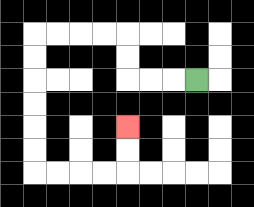{'start': '[8, 3]', 'end': '[5, 5]', 'path_directions': 'L,L,L,U,U,L,L,L,L,D,D,D,D,D,D,R,R,R,R,U,U', 'path_coordinates': '[[8, 3], [7, 3], [6, 3], [5, 3], [5, 2], [5, 1], [4, 1], [3, 1], [2, 1], [1, 1], [1, 2], [1, 3], [1, 4], [1, 5], [1, 6], [1, 7], [2, 7], [3, 7], [4, 7], [5, 7], [5, 6], [5, 5]]'}